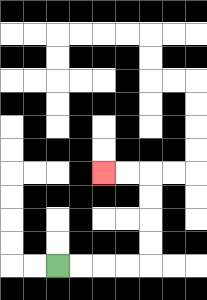{'start': '[2, 11]', 'end': '[4, 7]', 'path_directions': 'R,R,R,R,U,U,U,U,L,L', 'path_coordinates': '[[2, 11], [3, 11], [4, 11], [5, 11], [6, 11], [6, 10], [6, 9], [6, 8], [6, 7], [5, 7], [4, 7]]'}